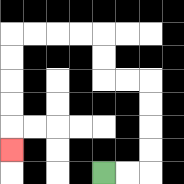{'start': '[4, 7]', 'end': '[0, 6]', 'path_directions': 'R,R,U,U,U,U,L,L,U,U,L,L,L,L,D,D,D,D,D', 'path_coordinates': '[[4, 7], [5, 7], [6, 7], [6, 6], [6, 5], [6, 4], [6, 3], [5, 3], [4, 3], [4, 2], [4, 1], [3, 1], [2, 1], [1, 1], [0, 1], [0, 2], [0, 3], [0, 4], [0, 5], [0, 6]]'}